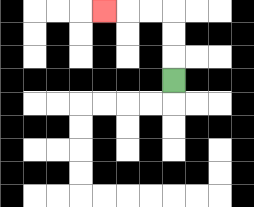{'start': '[7, 3]', 'end': '[4, 0]', 'path_directions': 'U,U,U,L,L,L', 'path_coordinates': '[[7, 3], [7, 2], [7, 1], [7, 0], [6, 0], [5, 0], [4, 0]]'}